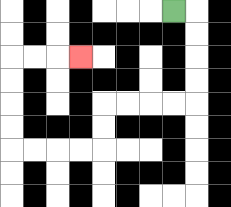{'start': '[7, 0]', 'end': '[3, 2]', 'path_directions': 'R,D,D,D,D,L,L,L,L,D,D,L,L,L,L,U,U,U,U,R,R,R', 'path_coordinates': '[[7, 0], [8, 0], [8, 1], [8, 2], [8, 3], [8, 4], [7, 4], [6, 4], [5, 4], [4, 4], [4, 5], [4, 6], [3, 6], [2, 6], [1, 6], [0, 6], [0, 5], [0, 4], [0, 3], [0, 2], [1, 2], [2, 2], [3, 2]]'}